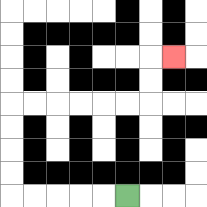{'start': '[5, 8]', 'end': '[7, 2]', 'path_directions': 'L,L,L,L,L,U,U,U,U,R,R,R,R,R,R,U,U,R', 'path_coordinates': '[[5, 8], [4, 8], [3, 8], [2, 8], [1, 8], [0, 8], [0, 7], [0, 6], [0, 5], [0, 4], [1, 4], [2, 4], [3, 4], [4, 4], [5, 4], [6, 4], [6, 3], [6, 2], [7, 2]]'}